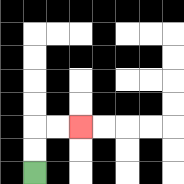{'start': '[1, 7]', 'end': '[3, 5]', 'path_directions': 'U,U,R,R', 'path_coordinates': '[[1, 7], [1, 6], [1, 5], [2, 5], [3, 5]]'}